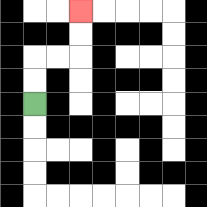{'start': '[1, 4]', 'end': '[3, 0]', 'path_directions': 'U,U,R,R,U,U', 'path_coordinates': '[[1, 4], [1, 3], [1, 2], [2, 2], [3, 2], [3, 1], [3, 0]]'}